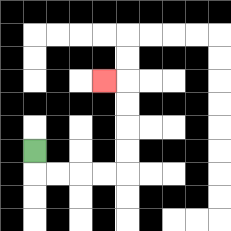{'start': '[1, 6]', 'end': '[4, 3]', 'path_directions': 'D,R,R,R,R,U,U,U,U,L', 'path_coordinates': '[[1, 6], [1, 7], [2, 7], [3, 7], [4, 7], [5, 7], [5, 6], [5, 5], [5, 4], [5, 3], [4, 3]]'}